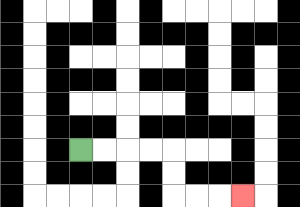{'start': '[3, 6]', 'end': '[10, 8]', 'path_directions': 'R,R,R,R,D,D,R,R,R', 'path_coordinates': '[[3, 6], [4, 6], [5, 6], [6, 6], [7, 6], [7, 7], [7, 8], [8, 8], [9, 8], [10, 8]]'}